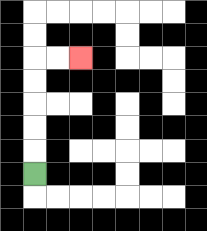{'start': '[1, 7]', 'end': '[3, 2]', 'path_directions': 'U,U,U,U,U,R,R', 'path_coordinates': '[[1, 7], [1, 6], [1, 5], [1, 4], [1, 3], [1, 2], [2, 2], [3, 2]]'}